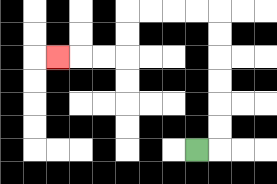{'start': '[8, 6]', 'end': '[2, 2]', 'path_directions': 'R,U,U,U,U,U,U,L,L,L,L,D,D,L,L,L', 'path_coordinates': '[[8, 6], [9, 6], [9, 5], [9, 4], [9, 3], [9, 2], [9, 1], [9, 0], [8, 0], [7, 0], [6, 0], [5, 0], [5, 1], [5, 2], [4, 2], [3, 2], [2, 2]]'}